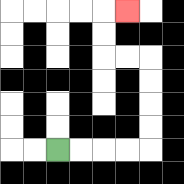{'start': '[2, 6]', 'end': '[5, 0]', 'path_directions': 'R,R,R,R,U,U,U,U,L,L,U,U,R', 'path_coordinates': '[[2, 6], [3, 6], [4, 6], [5, 6], [6, 6], [6, 5], [6, 4], [6, 3], [6, 2], [5, 2], [4, 2], [4, 1], [4, 0], [5, 0]]'}